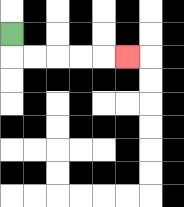{'start': '[0, 1]', 'end': '[5, 2]', 'path_directions': 'D,R,R,R,R,R', 'path_coordinates': '[[0, 1], [0, 2], [1, 2], [2, 2], [3, 2], [4, 2], [5, 2]]'}